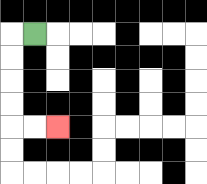{'start': '[1, 1]', 'end': '[2, 5]', 'path_directions': 'L,D,D,D,D,R,R', 'path_coordinates': '[[1, 1], [0, 1], [0, 2], [0, 3], [0, 4], [0, 5], [1, 5], [2, 5]]'}